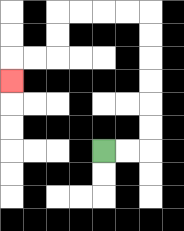{'start': '[4, 6]', 'end': '[0, 3]', 'path_directions': 'R,R,U,U,U,U,U,U,L,L,L,L,D,D,L,L,D', 'path_coordinates': '[[4, 6], [5, 6], [6, 6], [6, 5], [6, 4], [6, 3], [6, 2], [6, 1], [6, 0], [5, 0], [4, 0], [3, 0], [2, 0], [2, 1], [2, 2], [1, 2], [0, 2], [0, 3]]'}